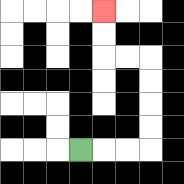{'start': '[3, 6]', 'end': '[4, 0]', 'path_directions': 'R,R,R,U,U,U,U,L,L,U,U', 'path_coordinates': '[[3, 6], [4, 6], [5, 6], [6, 6], [6, 5], [6, 4], [6, 3], [6, 2], [5, 2], [4, 2], [4, 1], [4, 0]]'}